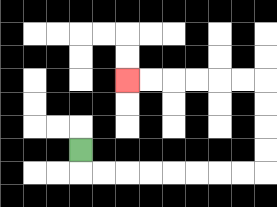{'start': '[3, 6]', 'end': '[5, 3]', 'path_directions': 'D,R,R,R,R,R,R,R,R,U,U,U,U,L,L,L,L,L,L', 'path_coordinates': '[[3, 6], [3, 7], [4, 7], [5, 7], [6, 7], [7, 7], [8, 7], [9, 7], [10, 7], [11, 7], [11, 6], [11, 5], [11, 4], [11, 3], [10, 3], [9, 3], [8, 3], [7, 3], [6, 3], [5, 3]]'}